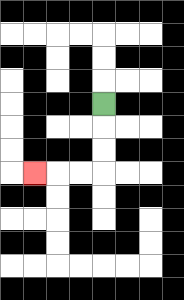{'start': '[4, 4]', 'end': '[1, 7]', 'path_directions': 'D,D,D,L,L,L', 'path_coordinates': '[[4, 4], [4, 5], [4, 6], [4, 7], [3, 7], [2, 7], [1, 7]]'}